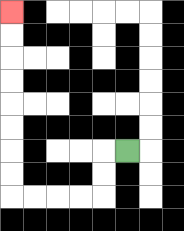{'start': '[5, 6]', 'end': '[0, 0]', 'path_directions': 'L,D,D,L,L,L,L,U,U,U,U,U,U,U,U', 'path_coordinates': '[[5, 6], [4, 6], [4, 7], [4, 8], [3, 8], [2, 8], [1, 8], [0, 8], [0, 7], [0, 6], [0, 5], [0, 4], [0, 3], [0, 2], [0, 1], [0, 0]]'}